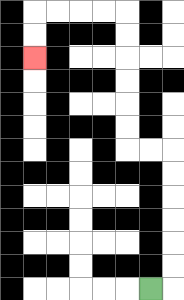{'start': '[6, 12]', 'end': '[1, 2]', 'path_directions': 'R,U,U,U,U,U,U,L,L,U,U,U,U,U,U,L,L,L,L,D,D', 'path_coordinates': '[[6, 12], [7, 12], [7, 11], [7, 10], [7, 9], [7, 8], [7, 7], [7, 6], [6, 6], [5, 6], [5, 5], [5, 4], [5, 3], [5, 2], [5, 1], [5, 0], [4, 0], [3, 0], [2, 0], [1, 0], [1, 1], [1, 2]]'}